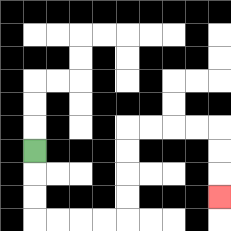{'start': '[1, 6]', 'end': '[9, 8]', 'path_directions': 'D,D,D,R,R,R,R,U,U,U,U,R,R,R,R,D,D,D', 'path_coordinates': '[[1, 6], [1, 7], [1, 8], [1, 9], [2, 9], [3, 9], [4, 9], [5, 9], [5, 8], [5, 7], [5, 6], [5, 5], [6, 5], [7, 5], [8, 5], [9, 5], [9, 6], [9, 7], [9, 8]]'}